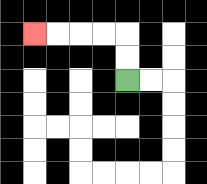{'start': '[5, 3]', 'end': '[1, 1]', 'path_directions': 'U,U,L,L,L,L', 'path_coordinates': '[[5, 3], [5, 2], [5, 1], [4, 1], [3, 1], [2, 1], [1, 1]]'}